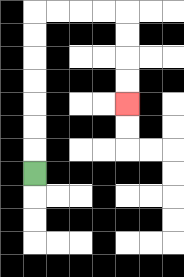{'start': '[1, 7]', 'end': '[5, 4]', 'path_directions': 'U,U,U,U,U,U,U,R,R,R,R,D,D,D,D', 'path_coordinates': '[[1, 7], [1, 6], [1, 5], [1, 4], [1, 3], [1, 2], [1, 1], [1, 0], [2, 0], [3, 0], [4, 0], [5, 0], [5, 1], [5, 2], [5, 3], [5, 4]]'}